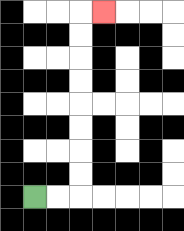{'start': '[1, 8]', 'end': '[4, 0]', 'path_directions': 'R,R,U,U,U,U,U,U,U,U,R', 'path_coordinates': '[[1, 8], [2, 8], [3, 8], [3, 7], [3, 6], [3, 5], [3, 4], [3, 3], [3, 2], [3, 1], [3, 0], [4, 0]]'}